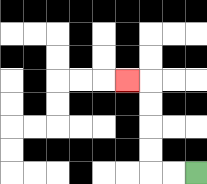{'start': '[8, 7]', 'end': '[5, 3]', 'path_directions': 'L,L,U,U,U,U,L', 'path_coordinates': '[[8, 7], [7, 7], [6, 7], [6, 6], [6, 5], [6, 4], [6, 3], [5, 3]]'}